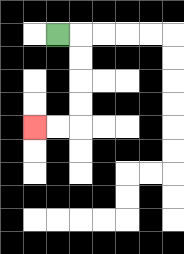{'start': '[2, 1]', 'end': '[1, 5]', 'path_directions': 'R,D,D,D,D,L,L', 'path_coordinates': '[[2, 1], [3, 1], [3, 2], [3, 3], [3, 4], [3, 5], [2, 5], [1, 5]]'}